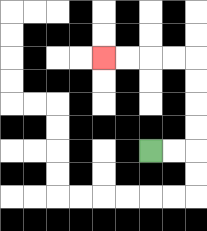{'start': '[6, 6]', 'end': '[4, 2]', 'path_directions': 'R,R,U,U,U,U,L,L,L,L', 'path_coordinates': '[[6, 6], [7, 6], [8, 6], [8, 5], [8, 4], [8, 3], [8, 2], [7, 2], [6, 2], [5, 2], [4, 2]]'}